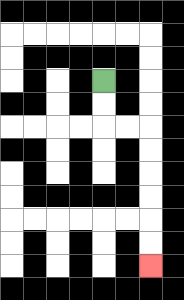{'start': '[4, 3]', 'end': '[6, 11]', 'path_directions': 'D,D,R,R,D,D,D,D,D,D', 'path_coordinates': '[[4, 3], [4, 4], [4, 5], [5, 5], [6, 5], [6, 6], [6, 7], [6, 8], [6, 9], [6, 10], [6, 11]]'}